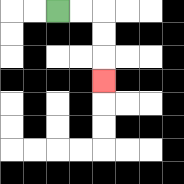{'start': '[2, 0]', 'end': '[4, 3]', 'path_directions': 'R,R,D,D,D', 'path_coordinates': '[[2, 0], [3, 0], [4, 0], [4, 1], [4, 2], [4, 3]]'}